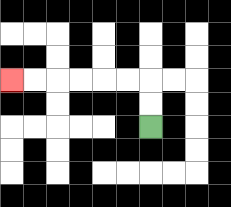{'start': '[6, 5]', 'end': '[0, 3]', 'path_directions': 'U,U,L,L,L,L,L,L', 'path_coordinates': '[[6, 5], [6, 4], [6, 3], [5, 3], [4, 3], [3, 3], [2, 3], [1, 3], [0, 3]]'}